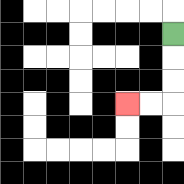{'start': '[7, 1]', 'end': '[5, 4]', 'path_directions': 'D,D,D,L,L', 'path_coordinates': '[[7, 1], [7, 2], [7, 3], [7, 4], [6, 4], [5, 4]]'}